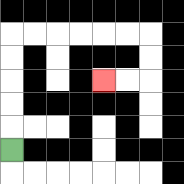{'start': '[0, 6]', 'end': '[4, 3]', 'path_directions': 'U,U,U,U,U,R,R,R,R,R,R,D,D,L,L', 'path_coordinates': '[[0, 6], [0, 5], [0, 4], [0, 3], [0, 2], [0, 1], [1, 1], [2, 1], [3, 1], [4, 1], [5, 1], [6, 1], [6, 2], [6, 3], [5, 3], [4, 3]]'}